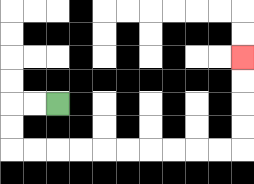{'start': '[2, 4]', 'end': '[10, 2]', 'path_directions': 'L,L,D,D,R,R,R,R,R,R,R,R,R,R,U,U,U,U', 'path_coordinates': '[[2, 4], [1, 4], [0, 4], [0, 5], [0, 6], [1, 6], [2, 6], [3, 6], [4, 6], [5, 6], [6, 6], [7, 6], [8, 6], [9, 6], [10, 6], [10, 5], [10, 4], [10, 3], [10, 2]]'}